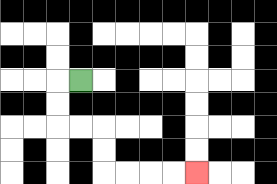{'start': '[3, 3]', 'end': '[8, 7]', 'path_directions': 'L,D,D,R,R,D,D,R,R,R,R', 'path_coordinates': '[[3, 3], [2, 3], [2, 4], [2, 5], [3, 5], [4, 5], [4, 6], [4, 7], [5, 7], [6, 7], [7, 7], [8, 7]]'}